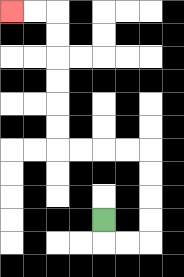{'start': '[4, 9]', 'end': '[0, 0]', 'path_directions': 'D,R,R,U,U,U,U,L,L,L,L,U,U,U,U,U,U,L,L', 'path_coordinates': '[[4, 9], [4, 10], [5, 10], [6, 10], [6, 9], [6, 8], [6, 7], [6, 6], [5, 6], [4, 6], [3, 6], [2, 6], [2, 5], [2, 4], [2, 3], [2, 2], [2, 1], [2, 0], [1, 0], [0, 0]]'}